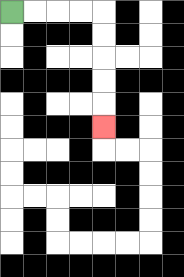{'start': '[0, 0]', 'end': '[4, 5]', 'path_directions': 'R,R,R,R,D,D,D,D,D', 'path_coordinates': '[[0, 0], [1, 0], [2, 0], [3, 0], [4, 0], [4, 1], [4, 2], [4, 3], [4, 4], [4, 5]]'}